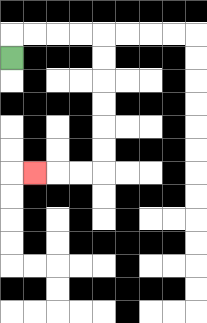{'start': '[0, 2]', 'end': '[1, 7]', 'path_directions': 'U,R,R,R,R,D,D,D,D,D,D,L,L,L', 'path_coordinates': '[[0, 2], [0, 1], [1, 1], [2, 1], [3, 1], [4, 1], [4, 2], [4, 3], [4, 4], [4, 5], [4, 6], [4, 7], [3, 7], [2, 7], [1, 7]]'}